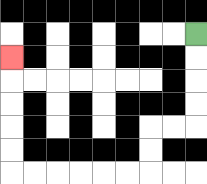{'start': '[8, 1]', 'end': '[0, 2]', 'path_directions': 'D,D,D,D,L,L,D,D,L,L,L,L,L,L,U,U,U,U,U', 'path_coordinates': '[[8, 1], [8, 2], [8, 3], [8, 4], [8, 5], [7, 5], [6, 5], [6, 6], [6, 7], [5, 7], [4, 7], [3, 7], [2, 7], [1, 7], [0, 7], [0, 6], [0, 5], [0, 4], [0, 3], [0, 2]]'}